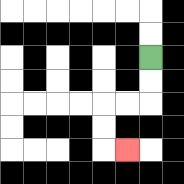{'start': '[6, 2]', 'end': '[5, 6]', 'path_directions': 'D,D,L,L,D,D,R', 'path_coordinates': '[[6, 2], [6, 3], [6, 4], [5, 4], [4, 4], [4, 5], [4, 6], [5, 6]]'}